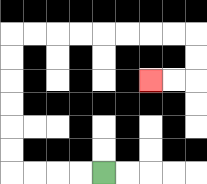{'start': '[4, 7]', 'end': '[6, 3]', 'path_directions': 'L,L,L,L,U,U,U,U,U,U,R,R,R,R,R,R,R,R,D,D,L,L', 'path_coordinates': '[[4, 7], [3, 7], [2, 7], [1, 7], [0, 7], [0, 6], [0, 5], [0, 4], [0, 3], [0, 2], [0, 1], [1, 1], [2, 1], [3, 1], [4, 1], [5, 1], [6, 1], [7, 1], [8, 1], [8, 2], [8, 3], [7, 3], [6, 3]]'}